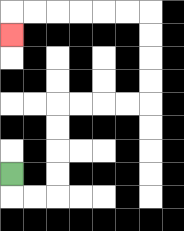{'start': '[0, 7]', 'end': '[0, 1]', 'path_directions': 'D,R,R,U,U,U,U,R,R,R,R,U,U,U,U,L,L,L,L,L,L,D', 'path_coordinates': '[[0, 7], [0, 8], [1, 8], [2, 8], [2, 7], [2, 6], [2, 5], [2, 4], [3, 4], [4, 4], [5, 4], [6, 4], [6, 3], [6, 2], [6, 1], [6, 0], [5, 0], [4, 0], [3, 0], [2, 0], [1, 0], [0, 0], [0, 1]]'}